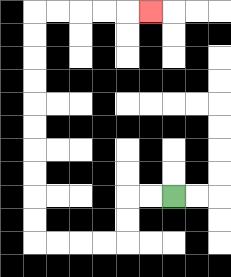{'start': '[7, 8]', 'end': '[6, 0]', 'path_directions': 'L,L,D,D,L,L,L,L,U,U,U,U,U,U,U,U,U,U,R,R,R,R,R', 'path_coordinates': '[[7, 8], [6, 8], [5, 8], [5, 9], [5, 10], [4, 10], [3, 10], [2, 10], [1, 10], [1, 9], [1, 8], [1, 7], [1, 6], [1, 5], [1, 4], [1, 3], [1, 2], [1, 1], [1, 0], [2, 0], [3, 0], [4, 0], [5, 0], [6, 0]]'}